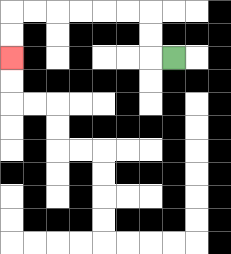{'start': '[7, 2]', 'end': '[0, 2]', 'path_directions': 'L,U,U,L,L,L,L,L,L,D,D', 'path_coordinates': '[[7, 2], [6, 2], [6, 1], [6, 0], [5, 0], [4, 0], [3, 0], [2, 0], [1, 0], [0, 0], [0, 1], [0, 2]]'}